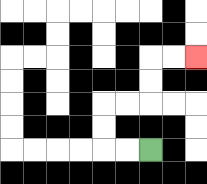{'start': '[6, 6]', 'end': '[8, 2]', 'path_directions': 'L,L,U,U,R,R,U,U,R,R', 'path_coordinates': '[[6, 6], [5, 6], [4, 6], [4, 5], [4, 4], [5, 4], [6, 4], [6, 3], [6, 2], [7, 2], [8, 2]]'}